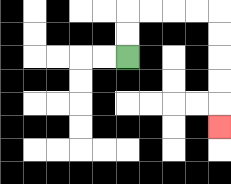{'start': '[5, 2]', 'end': '[9, 5]', 'path_directions': 'U,U,R,R,R,R,D,D,D,D,D', 'path_coordinates': '[[5, 2], [5, 1], [5, 0], [6, 0], [7, 0], [8, 0], [9, 0], [9, 1], [9, 2], [9, 3], [9, 4], [9, 5]]'}